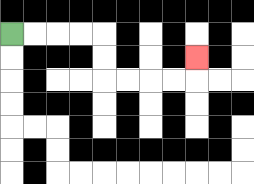{'start': '[0, 1]', 'end': '[8, 2]', 'path_directions': 'R,R,R,R,D,D,R,R,R,R,U', 'path_coordinates': '[[0, 1], [1, 1], [2, 1], [3, 1], [4, 1], [4, 2], [4, 3], [5, 3], [6, 3], [7, 3], [8, 3], [8, 2]]'}